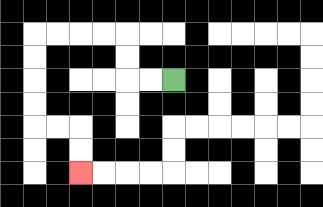{'start': '[7, 3]', 'end': '[3, 7]', 'path_directions': 'L,L,U,U,L,L,L,L,D,D,D,D,R,R,D,D', 'path_coordinates': '[[7, 3], [6, 3], [5, 3], [5, 2], [5, 1], [4, 1], [3, 1], [2, 1], [1, 1], [1, 2], [1, 3], [1, 4], [1, 5], [2, 5], [3, 5], [3, 6], [3, 7]]'}